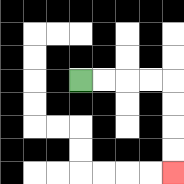{'start': '[3, 3]', 'end': '[7, 7]', 'path_directions': 'R,R,R,R,D,D,D,D', 'path_coordinates': '[[3, 3], [4, 3], [5, 3], [6, 3], [7, 3], [7, 4], [7, 5], [7, 6], [7, 7]]'}